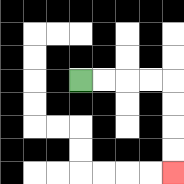{'start': '[3, 3]', 'end': '[7, 7]', 'path_directions': 'R,R,R,R,D,D,D,D', 'path_coordinates': '[[3, 3], [4, 3], [5, 3], [6, 3], [7, 3], [7, 4], [7, 5], [7, 6], [7, 7]]'}